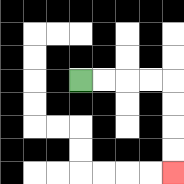{'start': '[3, 3]', 'end': '[7, 7]', 'path_directions': 'R,R,R,R,D,D,D,D', 'path_coordinates': '[[3, 3], [4, 3], [5, 3], [6, 3], [7, 3], [7, 4], [7, 5], [7, 6], [7, 7]]'}